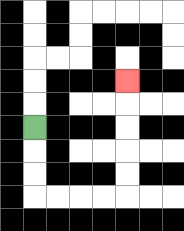{'start': '[1, 5]', 'end': '[5, 3]', 'path_directions': 'D,D,D,R,R,R,R,U,U,U,U,U', 'path_coordinates': '[[1, 5], [1, 6], [1, 7], [1, 8], [2, 8], [3, 8], [4, 8], [5, 8], [5, 7], [5, 6], [5, 5], [5, 4], [5, 3]]'}